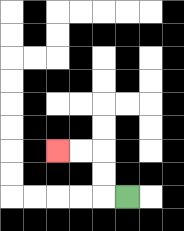{'start': '[5, 8]', 'end': '[2, 6]', 'path_directions': 'L,U,U,L,L', 'path_coordinates': '[[5, 8], [4, 8], [4, 7], [4, 6], [3, 6], [2, 6]]'}